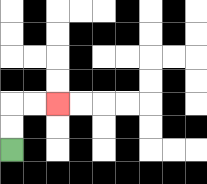{'start': '[0, 6]', 'end': '[2, 4]', 'path_directions': 'U,U,R,R', 'path_coordinates': '[[0, 6], [0, 5], [0, 4], [1, 4], [2, 4]]'}